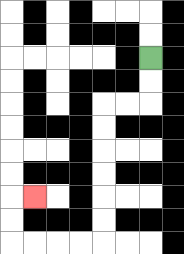{'start': '[6, 2]', 'end': '[1, 8]', 'path_directions': 'D,D,L,L,D,D,D,D,D,D,L,L,L,L,U,U,R', 'path_coordinates': '[[6, 2], [6, 3], [6, 4], [5, 4], [4, 4], [4, 5], [4, 6], [4, 7], [4, 8], [4, 9], [4, 10], [3, 10], [2, 10], [1, 10], [0, 10], [0, 9], [0, 8], [1, 8]]'}